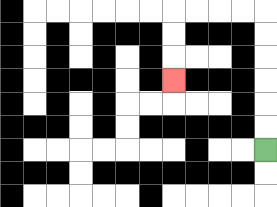{'start': '[11, 6]', 'end': '[7, 3]', 'path_directions': 'U,U,U,U,U,U,L,L,L,L,D,D,D', 'path_coordinates': '[[11, 6], [11, 5], [11, 4], [11, 3], [11, 2], [11, 1], [11, 0], [10, 0], [9, 0], [8, 0], [7, 0], [7, 1], [7, 2], [7, 3]]'}